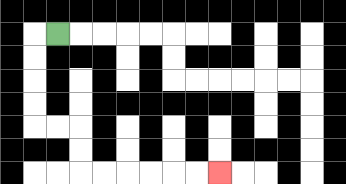{'start': '[2, 1]', 'end': '[9, 7]', 'path_directions': 'L,D,D,D,D,R,R,D,D,R,R,R,R,R,R', 'path_coordinates': '[[2, 1], [1, 1], [1, 2], [1, 3], [1, 4], [1, 5], [2, 5], [3, 5], [3, 6], [3, 7], [4, 7], [5, 7], [6, 7], [7, 7], [8, 7], [9, 7]]'}